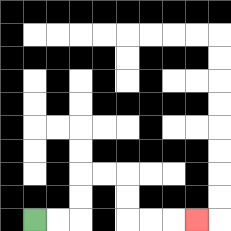{'start': '[1, 9]', 'end': '[8, 9]', 'path_directions': 'R,R,U,U,R,R,D,D,R,R,R', 'path_coordinates': '[[1, 9], [2, 9], [3, 9], [3, 8], [3, 7], [4, 7], [5, 7], [5, 8], [5, 9], [6, 9], [7, 9], [8, 9]]'}